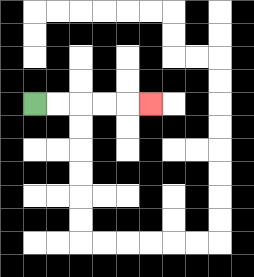{'start': '[1, 4]', 'end': '[6, 4]', 'path_directions': 'R,R,R,R,R', 'path_coordinates': '[[1, 4], [2, 4], [3, 4], [4, 4], [5, 4], [6, 4]]'}